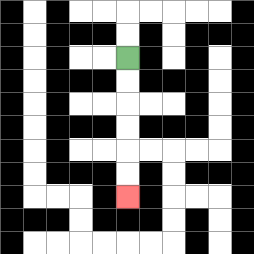{'start': '[5, 2]', 'end': '[5, 8]', 'path_directions': 'D,D,D,D,D,D', 'path_coordinates': '[[5, 2], [5, 3], [5, 4], [5, 5], [5, 6], [5, 7], [5, 8]]'}